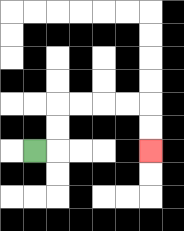{'start': '[1, 6]', 'end': '[6, 6]', 'path_directions': 'R,U,U,R,R,R,R,D,D', 'path_coordinates': '[[1, 6], [2, 6], [2, 5], [2, 4], [3, 4], [4, 4], [5, 4], [6, 4], [6, 5], [6, 6]]'}